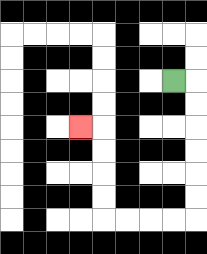{'start': '[7, 3]', 'end': '[3, 5]', 'path_directions': 'R,D,D,D,D,D,D,L,L,L,L,U,U,U,U,L', 'path_coordinates': '[[7, 3], [8, 3], [8, 4], [8, 5], [8, 6], [8, 7], [8, 8], [8, 9], [7, 9], [6, 9], [5, 9], [4, 9], [4, 8], [4, 7], [4, 6], [4, 5], [3, 5]]'}